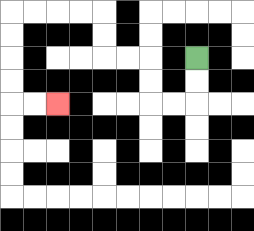{'start': '[8, 2]', 'end': '[2, 4]', 'path_directions': 'D,D,L,L,U,U,L,L,U,U,L,L,L,L,D,D,D,D,R,R', 'path_coordinates': '[[8, 2], [8, 3], [8, 4], [7, 4], [6, 4], [6, 3], [6, 2], [5, 2], [4, 2], [4, 1], [4, 0], [3, 0], [2, 0], [1, 0], [0, 0], [0, 1], [0, 2], [0, 3], [0, 4], [1, 4], [2, 4]]'}